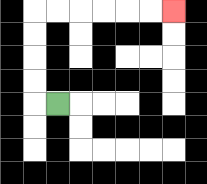{'start': '[2, 4]', 'end': '[7, 0]', 'path_directions': 'L,U,U,U,U,R,R,R,R,R,R', 'path_coordinates': '[[2, 4], [1, 4], [1, 3], [1, 2], [1, 1], [1, 0], [2, 0], [3, 0], [4, 0], [5, 0], [6, 0], [7, 0]]'}